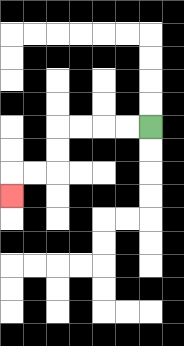{'start': '[6, 5]', 'end': '[0, 8]', 'path_directions': 'L,L,L,L,D,D,L,L,D', 'path_coordinates': '[[6, 5], [5, 5], [4, 5], [3, 5], [2, 5], [2, 6], [2, 7], [1, 7], [0, 7], [0, 8]]'}